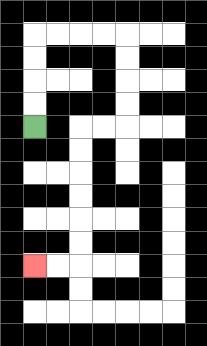{'start': '[1, 5]', 'end': '[1, 11]', 'path_directions': 'U,U,U,U,R,R,R,R,D,D,D,D,L,L,D,D,D,D,D,D,L,L', 'path_coordinates': '[[1, 5], [1, 4], [1, 3], [1, 2], [1, 1], [2, 1], [3, 1], [4, 1], [5, 1], [5, 2], [5, 3], [5, 4], [5, 5], [4, 5], [3, 5], [3, 6], [3, 7], [3, 8], [3, 9], [3, 10], [3, 11], [2, 11], [1, 11]]'}